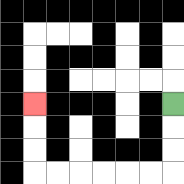{'start': '[7, 4]', 'end': '[1, 4]', 'path_directions': 'D,D,D,L,L,L,L,L,L,U,U,U', 'path_coordinates': '[[7, 4], [7, 5], [7, 6], [7, 7], [6, 7], [5, 7], [4, 7], [3, 7], [2, 7], [1, 7], [1, 6], [1, 5], [1, 4]]'}